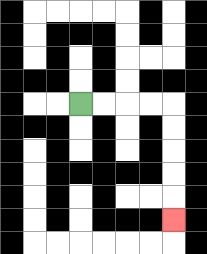{'start': '[3, 4]', 'end': '[7, 9]', 'path_directions': 'R,R,R,R,D,D,D,D,D', 'path_coordinates': '[[3, 4], [4, 4], [5, 4], [6, 4], [7, 4], [7, 5], [7, 6], [7, 7], [7, 8], [7, 9]]'}